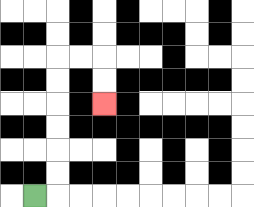{'start': '[1, 8]', 'end': '[4, 4]', 'path_directions': 'R,U,U,U,U,U,U,R,R,D,D', 'path_coordinates': '[[1, 8], [2, 8], [2, 7], [2, 6], [2, 5], [2, 4], [2, 3], [2, 2], [3, 2], [4, 2], [4, 3], [4, 4]]'}